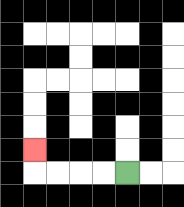{'start': '[5, 7]', 'end': '[1, 6]', 'path_directions': 'L,L,L,L,U', 'path_coordinates': '[[5, 7], [4, 7], [3, 7], [2, 7], [1, 7], [1, 6]]'}